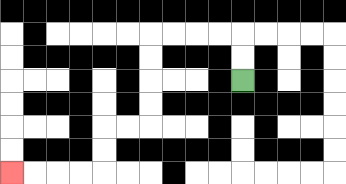{'start': '[10, 3]', 'end': '[0, 7]', 'path_directions': 'U,U,L,L,L,L,D,D,D,D,L,L,D,D,L,L,L,L', 'path_coordinates': '[[10, 3], [10, 2], [10, 1], [9, 1], [8, 1], [7, 1], [6, 1], [6, 2], [6, 3], [6, 4], [6, 5], [5, 5], [4, 5], [4, 6], [4, 7], [3, 7], [2, 7], [1, 7], [0, 7]]'}